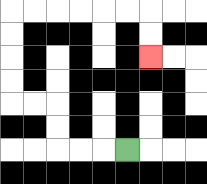{'start': '[5, 6]', 'end': '[6, 2]', 'path_directions': 'L,L,L,U,U,L,L,U,U,U,U,R,R,R,R,R,R,D,D', 'path_coordinates': '[[5, 6], [4, 6], [3, 6], [2, 6], [2, 5], [2, 4], [1, 4], [0, 4], [0, 3], [0, 2], [0, 1], [0, 0], [1, 0], [2, 0], [3, 0], [4, 0], [5, 0], [6, 0], [6, 1], [6, 2]]'}